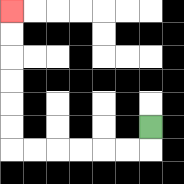{'start': '[6, 5]', 'end': '[0, 0]', 'path_directions': 'D,L,L,L,L,L,L,U,U,U,U,U,U', 'path_coordinates': '[[6, 5], [6, 6], [5, 6], [4, 6], [3, 6], [2, 6], [1, 6], [0, 6], [0, 5], [0, 4], [0, 3], [0, 2], [0, 1], [0, 0]]'}